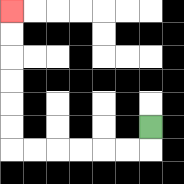{'start': '[6, 5]', 'end': '[0, 0]', 'path_directions': 'D,L,L,L,L,L,L,U,U,U,U,U,U', 'path_coordinates': '[[6, 5], [6, 6], [5, 6], [4, 6], [3, 6], [2, 6], [1, 6], [0, 6], [0, 5], [0, 4], [0, 3], [0, 2], [0, 1], [0, 0]]'}